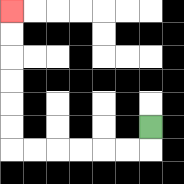{'start': '[6, 5]', 'end': '[0, 0]', 'path_directions': 'D,L,L,L,L,L,L,U,U,U,U,U,U', 'path_coordinates': '[[6, 5], [6, 6], [5, 6], [4, 6], [3, 6], [2, 6], [1, 6], [0, 6], [0, 5], [0, 4], [0, 3], [0, 2], [0, 1], [0, 0]]'}